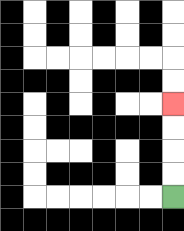{'start': '[7, 8]', 'end': '[7, 4]', 'path_directions': 'U,U,U,U', 'path_coordinates': '[[7, 8], [7, 7], [7, 6], [7, 5], [7, 4]]'}